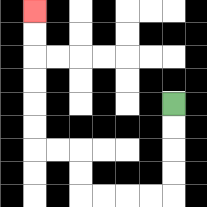{'start': '[7, 4]', 'end': '[1, 0]', 'path_directions': 'D,D,D,D,L,L,L,L,U,U,L,L,U,U,U,U,U,U', 'path_coordinates': '[[7, 4], [7, 5], [7, 6], [7, 7], [7, 8], [6, 8], [5, 8], [4, 8], [3, 8], [3, 7], [3, 6], [2, 6], [1, 6], [1, 5], [1, 4], [1, 3], [1, 2], [1, 1], [1, 0]]'}